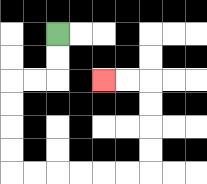{'start': '[2, 1]', 'end': '[4, 3]', 'path_directions': 'D,D,L,L,D,D,D,D,R,R,R,R,R,R,U,U,U,U,L,L', 'path_coordinates': '[[2, 1], [2, 2], [2, 3], [1, 3], [0, 3], [0, 4], [0, 5], [0, 6], [0, 7], [1, 7], [2, 7], [3, 7], [4, 7], [5, 7], [6, 7], [6, 6], [6, 5], [6, 4], [6, 3], [5, 3], [4, 3]]'}